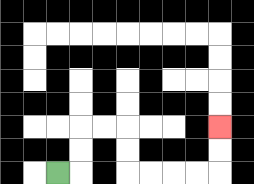{'start': '[2, 7]', 'end': '[9, 5]', 'path_directions': 'R,U,U,R,R,D,D,R,R,R,R,U,U', 'path_coordinates': '[[2, 7], [3, 7], [3, 6], [3, 5], [4, 5], [5, 5], [5, 6], [5, 7], [6, 7], [7, 7], [8, 7], [9, 7], [9, 6], [9, 5]]'}